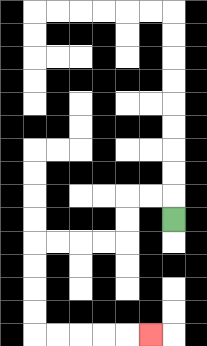{'start': '[7, 9]', 'end': '[6, 14]', 'path_directions': 'U,L,L,D,D,L,L,L,L,D,D,D,D,R,R,R,R,R', 'path_coordinates': '[[7, 9], [7, 8], [6, 8], [5, 8], [5, 9], [5, 10], [4, 10], [3, 10], [2, 10], [1, 10], [1, 11], [1, 12], [1, 13], [1, 14], [2, 14], [3, 14], [4, 14], [5, 14], [6, 14]]'}